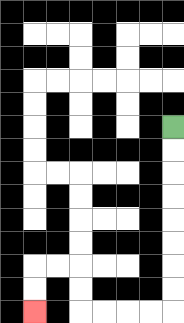{'start': '[7, 5]', 'end': '[1, 13]', 'path_directions': 'D,D,D,D,D,D,D,D,L,L,L,L,U,U,L,L,D,D', 'path_coordinates': '[[7, 5], [7, 6], [7, 7], [7, 8], [7, 9], [7, 10], [7, 11], [7, 12], [7, 13], [6, 13], [5, 13], [4, 13], [3, 13], [3, 12], [3, 11], [2, 11], [1, 11], [1, 12], [1, 13]]'}